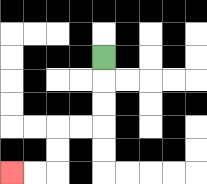{'start': '[4, 2]', 'end': '[0, 7]', 'path_directions': 'D,D,D,L,L,D,D,L,L', 'path_coordinates': '[[4, 2], [4, 3], [4, 4], [4, 5], [3, 5], [2, 5], [2, 6], [2, 7], [1, 7], [0, 7]]'}